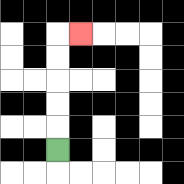{'start': '[2, 6]', 'end': '[3, 1]', 'path_directions': 'U,U,U,U,U,R', 'path_coordinates': '[[2, 6], [2, 5], [2, 4], [2, 3], [2, 2], [2, 1], [3, 1]]'}